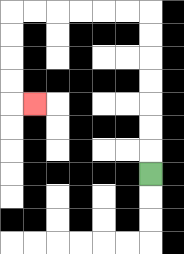{'start': '[6, 7]', 'end': '[1, 4]', 'path_directions': 'U,U,U,U,U,U,U,L,L,L,L,L,L,D,D,D,D,R', 'path_coordinates': '[[6, 7], [6, 6], [6, 5], [6, 4], [6, 3], [6, 2], [6, 1], [6, 0], [5, 0], [4, 0], [3, 0], [2, 0], [1, 0], [0, 0], [0, 1], [0, 2], [0, 3], [0, 4], [1, 4]]'}